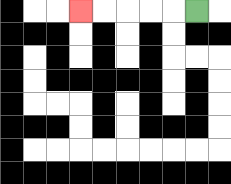{'start': '[8, 0]', 'end': '[3, 0]', 'path_directions': 'L,L,L,L,L', 'path_coordinates': '[[8, 0], [7, 0], [6, 0], [5, 0], [4, 0], [3, 0]]'}